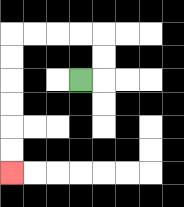{'start': '[3, 3]', 'end': '[0, 7]', 'path_directions': 'R,U,U,L,L,L,L,D,D,D,D,D,D', 'path_coordinates': '[[3, 3], [4, 3], [4, 2], [4, 1], [3, 1], [2, 1], [1, 1], [0, 1], [0, 2], [0, 3], [0, 4], [0, 5], [0, 6], [0, 7]]'}